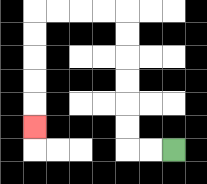{'start': '[7, 6]', 'end': '[1, 5]', 'path_directions': 'L,L,U,U,U,U,U,U,L,L,L,L,D,D,D,D,D', 'path_coordinates': '[[7, 6], [6, 6], [5, 6], [5, 5], [5, 4], [5, 3], [5, 2], [5, 1], [5, 0], [4, 0], [3, 0], [2, 0], [1, 0], [1, 1], [1, 2], [1, 3], [1, 4], [1, 5]]'}